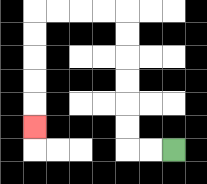{'start': '[7, 6]', 'end': '[1, 5]', 'path_directions': 'L,L,U,U,U,U,U,U,L,L,L,L,D,D,D,D,D', 'path_coordinates': '[[7, 6], [6, 6], [5, 6], [5, 5], [5, 4], [5, 3], [5, 2], [5, 1], [5, 0], [4, 0], [3, 0], [2, 0], [1, 0], [1, 1], [1, 2], [1, 3], [1, 4], [1, 5]]'}